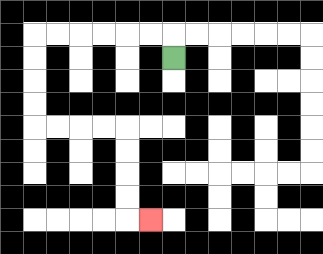{'start': '[7, 2]', 'end': '[6, 9]', 'path_directions': 'U,L,L,L,L,L,L,D,D,D,D,R,R,R,R,D,D,D,D,R', 'path_coordinates': '[[7, 2], [7, 1], [6, 1], [5, 1], [4, 1], [3, 1], [2, 1], [1, 1], [1, 2], [1, 3], [1, 4], [1, 5], [2, 5], [3, 5], [4, 5], [5, 5], [5, 6], [5, 7], [5, 8], [5, 9], [6, 9]]'}